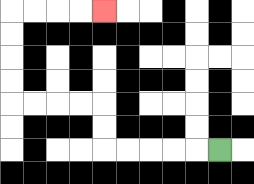{'start': '[9, 6]', 'end': '[4, 0]', 'path_directions': 'L,L,L,L,L,U,U,L,L,L,L,U,U,U,U,R,R,R,R', 'path_coordinates': '[[9, 6], [8, 6], [7, 6], [6, 6], [5, 6], [4, 6], [4, 5], [4, 4], [3, 4], [2, 4], [1, 4], [0, 4], [0, 3], [0, 2], [0, 1], [0, 0], [1, 0], [2, 0], [3, 0], [4, 0]]'}